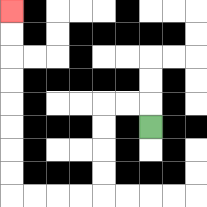{'start': '[6, 5]', 'end': '[0, 0]', 'path_directions': 'U,L,L,D,D,D,D,L,L,L,L,U,U,U,U,U,U,U,U', 'path_coordinates': '[[6, 5], [6, 4], [5, 4], [4, 4], [4, 5], [4, 6], [4, 7], [4, 8], [3, 8], [2, 8], [1, 8], [0, 8], [0, 7], [0, 6], [0, 5], [0, 4], [0, 3], [0, 2], [0, 1], [0, 0]]'}